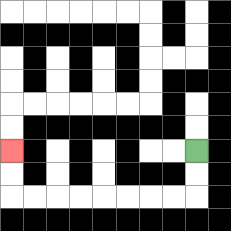{'start': '[8, 6]', 'end': '[0, 6]', 'path_directions': 'D,D,L,L,L,L,L,L,L,L,U,U', 'path_coordinates': '[[8, 6], [8, 7], [8, 8], [7, 8], [6, 8], [5, 8], [4, 8], [3, 8], [2, 8], [1, 8], [0, 8], [0, 7], [0, 6]]'}